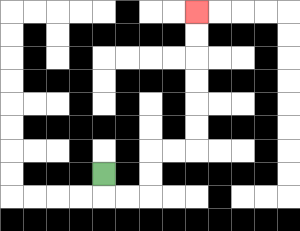{'start': '[4, 7]', 'end': '[8, 0]', 'path_directions': 'D,R,R,U,U,R,R,U,U,U,U,U,U', 'path_coordinates': '[[4, 7], [4, 8], [5, 8], [6, 8], [6, 7], [6, 6], [7, 6], [8, 6], [8, 5], [8, 4], [8, 3], [8, 2], [8, 1], [8, 0]]'}